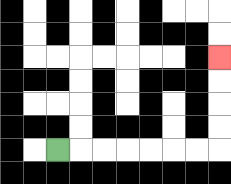{'start': '[2, 6]', 'end': '[9, 2]', 'path_directions': 'R,R,R,R,R,R,R,U,U,U,U', 'path_coordinates': '[[2, 6], [3, 6], [4, 6], [5, 6], [6, 6], [7, 6], [8, 6], [9, 6], [9, 5], [9, 4], [9, 3], [9, 2]]'}